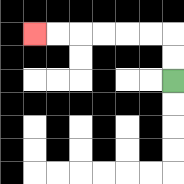{'start': '[7, 3]', 'end': '[1, 1]', 'path_directions': 'U,U,L,L,L,L,L,L', 'path_coordinates': '[[7, 3], [7, 2], [7, 1], [6, 1], [5, 1], [4, 1], [3, 1], [2, 1], [1, 1]]'}